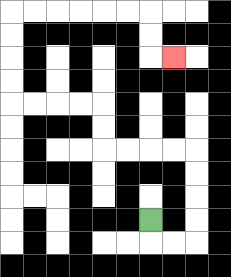{'start': '[6, 9]', 'end': '[7, 2]', 'path_directions': 'D,R,R,U,U,U,U,L,L,L,L,U,U,L,L,L,L,U,U,U,U,R,R,R,R,R,R,D,D,R', 'path_coordinates': '[[6, 9], [6, 10], [7, 10], [8, 10], [8, 9], [8, 8], [8, 7], [8, 6], [7, 6], [6, 6], [5, 6], [4, 6], [4, 5], [4, 4], [3, 4], [2, 4], [1, 4], [0, 4], [0, 3], [0, 2], [0, 1], [0, 0], [1, 0], [2, 0], [3, 0], [4, 0], [5, 0], [6, 0], [6, 1], [6, 2], [7, 2]]'}